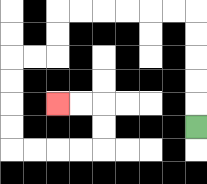{'start': '[8, 5]', 'end': '[2, 4]', 'path_directions': 'U,U,U,U,U,L,L,L,L,L,L,D,D,L,L,D,D,D,D,R,R,R,R,U,U,L,L', 'path_coordinates': '[[8, 5], [8, 4], [8, 3], [8, 2], [8, 1], [8, 0], [7, 0], [6, 0], [5, 0], [4, 0], [3, 0], [2, 0], [2, 1], [2, 2], [1, 2], [0, 2], [0, 3], [0, 4], [0, 5], [0, 6], [1, 6], [2, 6], [3, 6], [4, 6], [4, 5], [4, 4], [3, 4], [2, 4]]'}